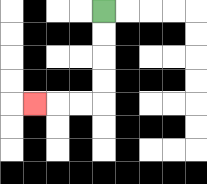{'start': '[4, 0]', 'end': '[1, 4]', 'path_directions': 'D,D,D,D,L,L,L', 'path_coordinates': '[[4, 0], [4, 1], [4, 2], [4, 3], [4, 4], [3, 4], [2, 4], [1, 4]]'}